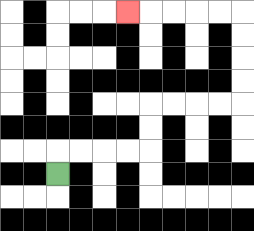{'start': '[2, 7]', 'end': '[5, 0]', 'path_directions': 'U,R,R,R,R,U,U,R,R,R,R,U,U,U,U,L,L,L,L,L', 'path_coordinates': '[[2, 7], [2, 6], [3, 6], [4, 6], [5, 6], [6, 6], [6, 5], [6, 4], [7, 4], [8, 4], [9, 4], [10, 4], [10, 3], [10, 2], [10, 1], [10, 0], [9, 0], [8, 0], [7, 0], [6, 0], [5, 0]]'}